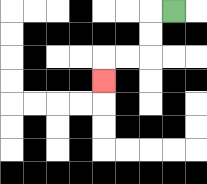{'start': '[7, 0]', 'end': '[4, 3]', 'path_directions': 'L,D,D,L,L,D', 'path_coordinates': '[[7, 0], [6, 0], [6, 1], [6, 2], [5, 2], [4, 2], [4, 3]]'}